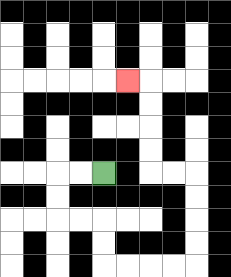{'start': '[4, 7]', 'end': '[5, 3]', 'path_directions': 'L,L,D,D,R,R,D,D,R,R,R,R,U,U,U,U,L,L,U,U,U,U,L', 'path_coordinates': '[[4, 7], [3, 7], [2, 7], [2, 8], [2, 9], [3, 9], [4, 9], [4, 10], [4, 11], [5, 11], [6, 11], [7, 11], [8, 11], [8, 10], [8, 9], [8, 8], [8, 7], [7, 7], [6, 7], [6, 6], [6, 5], [6, 4], [6, 3], [5, 3]]'}